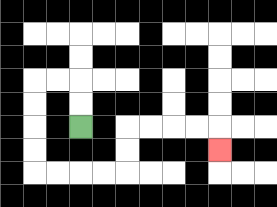{'start': '[3, 5]', 'end': '[9, 6]', 'path_directions': 'U,U,L,L,D,D,D,D,R,R,R,R,U,U,R,R,R,R,D', 'path_coordinates': '[[3, 5], [3, 4], [3, 3], [2, 3], [1, 3], [1, 4], [1, 5], [1, 6], [1, 7], [2, 7], [3, 7], [4, 7], [5, 7], [5, 6], [5, 5], [6, 5], [7, 5], [8, 5], [9, 5], [9, 6]]'}